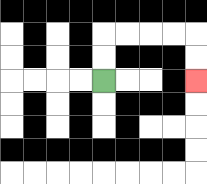{'start': '[4, 3]', 'end': '[8, 3]', 'path_directions': 'U,U,R,R,R,R,D,D', 'path_coordinates': '[[4, 3], [4, 2], [4, 1], [5, 1], [6, 1], [7, 1], [8, 1], [8, 2], [8, 3]]'}